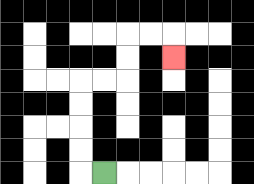{'start': '[4, 7]', 'end': '[7, 2]', 'path_directions': 'L,U,U,U,U,R,R,U,U,R,R,D', 'path_coordinates': '[[4, 7], [3, 7], [3, 6], [3, 5], [3, 4], [3, 3], [4, 3], [5, 3], [5, 2], [5, 1], [6, 1], [7, 1], [7, 2]]'}